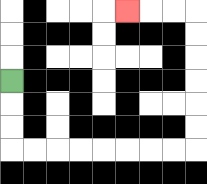{'start': '[0, 3]', 'end': '[5, 0]', 'path_directions': 'D,D,D,R,R,R,R,R,R,R,R,U,U,U,U,U,U,L,L,L', 'path_coordinates': '[[0, 3], [0, 4], [0, 5], [0, 6], [1, 6], [2, 6], [3, 6], [4, 6], [5, 6], [6, 6], [7, 6], [8, 6], [8, 5], [8, 4], [8, 3], [8, 2], [8, 1], [8, 0], [7, 0], [6, 0], [5, 0]]'}